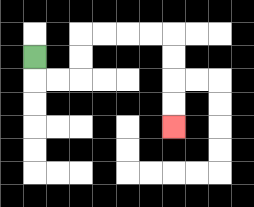{'start': '[1, 2]', 'end': '[7, 5]', 'path_directions': 'D,R,R,U,U,R,R,R,R,D,D,D,D', 'path_coordinates': '[[1, 2], [1, 3], [2, 3], [3, 3], [3, 2], [3, 1], [4, 1], [5, 1], [6, 1], [7, 1], [7, 2], [7, 3], [7, 4], [7, 5]]'}